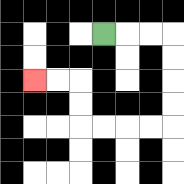{'start': '[4, 1]', 'end': '[1, 3]', 'path_directions': 'R,R,R,D,D,D,D,L,L,L,L,U,U,L,L', 'path_coordinates': '[[4, 1], [5, 1], [6, 1], [7, 1], [7, 2], [7, 3], [7, 4], [7, 5], [6, 5], [5, 5], [4, 5], [3, 5], [3, 4], [3, 3], [2, 3], [1, 3]]'}